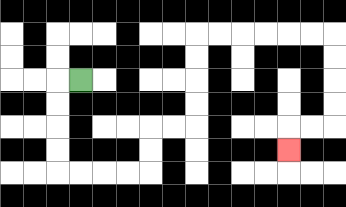{'start': '[3, 3]', 'end': '[12, 6]', 'path_directions': 'L,D,D,D,D,R,R,R,R,U,U,R,R,U,U,U,U,R,R,R,R,R,R,D,D,D,D,L,L,D', 'path_coordinates': '[[3, 3], [2, 3], [2, 4], [2, 5], [2, 6], [2, 7], [3, 7], [4, 7], [5, 7], [6, 7], [6, 6], [6, 5], [7, 5], [8, 5], [8, 4], [8, 3], [8, 2], [8, 1], [9, 1], [10, 1], [11, 1], [12, 1], [13, 1], [14, 1], [14, 2], [14, 3], [14, 4], [14, 5], [13, 5], [12, 5], [12, 6]]'}